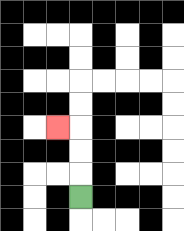{'start': '[3, 8]', 'end': '[2, 5]', 'path_directions': 'U,U,U,L', 'path_coordinates': '[[3, 8], [3, 7], [3, 6], [3, 5], [2, 5]]'}